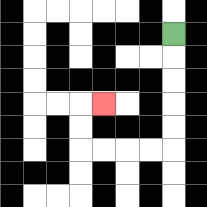{'start': '[7, 1]', 'end': '[4, 4]', 'path_directions': 'D,D,D,D,D,L,L,L,L,U,U,R', 'path_coordinates': '[[7, 1], [7, 2], [7, 3], [7, 4], [7, 5], [7, 6], [6, 6], [5, 6], [4, 6], [3, 6], [3, 5], [3, 4], [4, 4]]'}